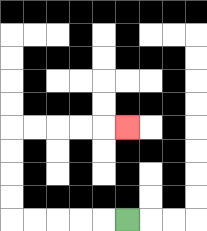{'start': '[5, 9]', 'end': '[5, 5]', 'path_directions': 'L,L,L,L,L,U,U,U,U,R,R,R,R,R', 'path_coordinates': '[[5, 9], [4, 9], [3, 9], [2, 9], [1, 9], [0, 9], [0, 8], [0, 7], [0, 6], [0, 5], [1, 5], [2, 5], [3, 5], [4, 5], [5, 5]]'}